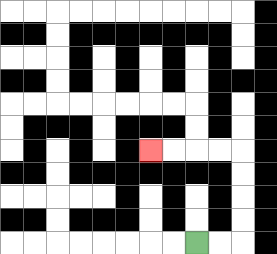{'start': '[8, 10]', 'end': '[6, 6]', 'path_directions': 'R,R,U,U,U,U,L,L,L,L', 'path_coordinates': '[[8, 10], [9, 10], [10, 10], [10, 9], [10, 8], [10, 7], [10, 6], [9, 6], [8, 6], [7, 6], [6, 6]]'}